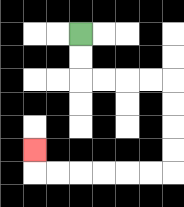{'start': '[3, 1]', 'end': '[1, 6]', 'path_directions': 'D,D,R,R,R,R,D,D,D,D,L,L,L,L,L,L,U', 'path_coordinates': '[[3, 1], [3, 2], [3, 3], [4, 3], [5, 3], [6, 3], [7, 3], [7, 4], [7, 5], [7, 6], [7, 7], [6, 7], [5, 7], [4, 7], [3, 7], [2, 7], [1, 7], [1, 6]]'}